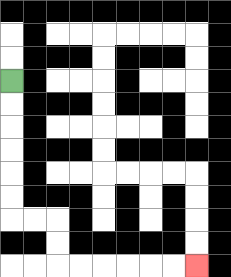{'start': '[0, 3]', 'end': '[8, 11]', 'path_directions': 'D,D,D,D,D,D,R,R,D,D,R,R,R,R,R,R', 'path_coordinates': '[[0, 3], [0, 4], [0, 5], [0, 6], [0, 7], [0, 8], [0, 9], [1, 9], [2, 9], [2, 10], [2, 11], [3, 11], [4, 11], [5, 11], [6, 11], [7, 11], [8, 11]]'}